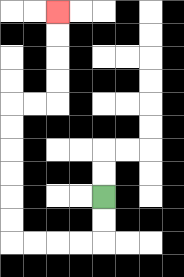{'start': '[4, 8]', 'end': '[2, 0]', 'path_directions': 'D,D,L,L,L,L,U,U,U,U,U,U,R,R,U,U,U,U', 'path_coordinates': '[[4, 8], [4, 9], [4, 10], [3, 10], [2, 10], [1, 10], [0, 10], [0, 9], [0, 8], [0, 7], [0, 6], [0, 5], [0, 4], [1, 4], [2, 4], [2, 3], [2, 2], [2, 1], [2, 0]]'}